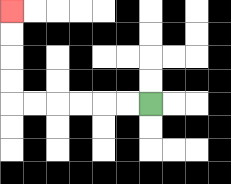{'start': '[6, 4]', 'end': '[0, 0]', 'path_directions': 'L,L,L,L,L,L,U,U,U,U', 'path_coordinates': '[[6, 4], [5, 4], [4, 4], [3, 4], [2, 4], [1, 4], [0, 4], [0, 3], [0, 2], [0, 1], [0, 0]]'}